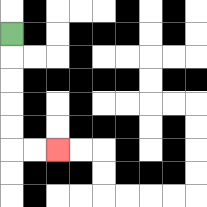{'start': '[0, 1]', 'end': '[2, 6]', 'path_directions': 'D,D,D,D,D,R,R', 'path_coordinates': '[[0, 1], [0, 2], [0, 3], [0, 4], [0, 5], [0, 6], [1, 6], [2, 6]]'}